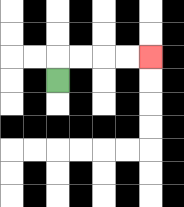{'start': '[2, 3]', 'end': '[6, 2]', 'path_directions': 'U,R,R,R,R', 'path_coordinates': '[[2, 3], [2, 2], [3, 2], [4, 2], [5, 2], [6, 2]]'}